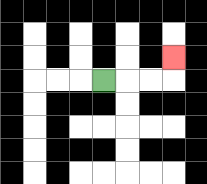{'start': '[4, 3]', 'end': '[7, 2]', 'path_directions': 'R,R,R,U', 'path_coordinates': '[[4, 3], [5, 3], [6, 3], [7, 3], [7, 2]]'}